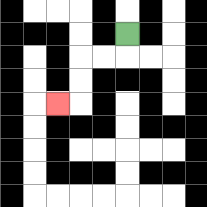{'start': '[5, 1]', 'end': '[2, 4]', 'path_directions': 'D,L,L,D,D,L', 'path_coordinates': '[[5, 1], [5, 2], [4, 2], [3, 2], [3, 3], [3, 4], [2, 4]]'}